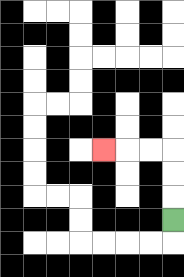{'start': '[7, 9]', 'end': '[4, 6]', 'path_directions': 'U,U,U,L,L,L', 'path_coordinates': '[[7, 9], [7, 8], [7, 7], [7, 6], [6, 6], [5, 6], [4, 6]]'}